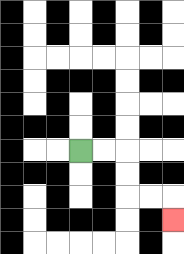{'start': '[3, 6]', 'end': '[7, 9]', 'path_directions': 'R,R,D,D,R,R,D', 'path_coordinates': '[[3, 6], [4, 6], [5, 6], [5, 7], [5, 8], [6, 8], [7, 8], [7, 9]]'}